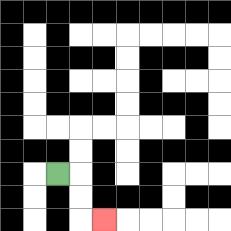{'start': '[2, 7]', 'end': '[4, 9]', 'path_directions': 'R,D,D,R', 'path_coordinates': '[[2, 7], [3, 7], [3, 8], [3, 9], [4, 9]]'}